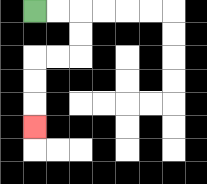{'start': '[1, 0]', 'end': '[1, 5]', 'path_directions': 'R,R,D,D,L,L,D,D,D', 'path_coordinates': '[[1, 0], [2, 0], [3, 0], [3, 1], [3, 2], [2, 2], [1, 2], [1, 3], [1, 4], [1, 5]]'}